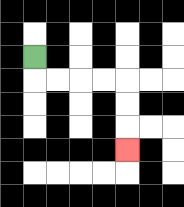{'start': '[1, 2]', 'end': '[5, 6]', 'path_directions': 'D,R,R,R,R,D,D,D', 'path_coordinates': '[[1, 2], [1, 3], [2, 3], [3, 3], [4, 3], [5, 3], [5, 4], [5, 5], [5, 6]]'}